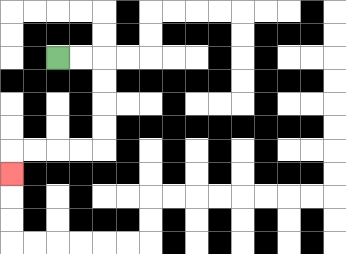{'start': '[2, 2]', 'end': '[0, 7]', 'path_directions': 'R,R,D,D,D,D,L,L,L,L,D', 'path_coordinates': '[[2, 2], [3, 2], [4, 2], [4, 3], [4, 4], [4, 5], [4, 6], [3, 6], [2, 6], [1, 6], [0, 6], [0, 7]]'}